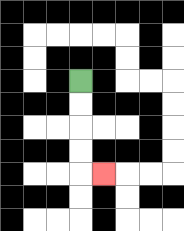{'start': '[3, 3]', 'end': '[4, 7]', 'path_directions': 'D,D,D,D,R', 'path_coordinates': '[[3, 3], [3, 4], [3, 5], [3, 6], [3, 7], [4, 7]]'}